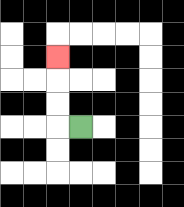{'start': '[3, 5]', 'end': '[2, 2]', 'path_directions': 'L,U,U,U', 'path_coordinates': '[[3, 5], [2, 5], [2, 4], [2, 3], [2, 2]]'}